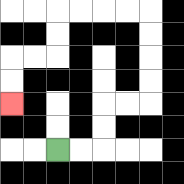{'start': '[2, 6]', 'end': '[0, 4]', 'path_directions': 'R,R,U,U,R,R,U,U,U,U,L,L,L,L,D,D,L,L,D,D', 'path_coordinates': '[[2, 6], [3, 6], [4, 6], [4, 5], [4, 4], [5, 4], [6, 4], [6, 3], [6, 2], [6, 1], [6, 0], [5, 0], [4, 0], [3, 0], [2, 0], [2, 1], [2, 2], [1, 2], [0, 2], [0, 3], [0, 4]]'}